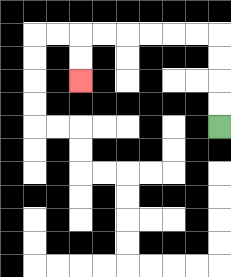{'start': '[9, 5]', 'end': '[3, 3]', 'path_directions': 'U,U,U,U,L,L,L,L,L,L,D,D', 'path_coordinates': '[[9, 5], [9, 4], [9, 3], [9, 2], [9, 1], [8, 1], [7, 1], [6, 1], [5, 1], [4, 1], [3, 1], [3, 2], [3, 3]]'}